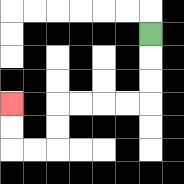{'start': '[6, 1]', 'end': '[0, 4]', 'path_directions': 'D,D,D,L,L,L,L,D,D,L,L,U,U', 'path_coordinates': '[[6, 1], [6, 2], [6, 3], [6, 4], [5, 4], [4, 4], [3, 4], [2, 4], [2, 5], [2, 6], [1, 6], [0, 6], [0, 5], [0, 4]]'}